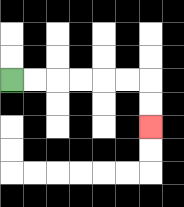{'start': '[0, 3]', 'end': '[6, 5]', 'path_directions': 'R,R,R,R,R,R,D,D', 'path_coordinates': '[[0, 3], [1, 3], [2, 3], [3, 3], [4, 3], [5, 3], [6, 3], [6, 4], [6, 5]]'}